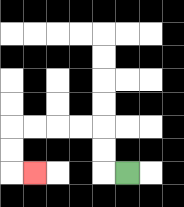{'start': '[5, 7]', 'end': '[1, 7]', 'path_directions': 'L,U,U,L,L,L,L,D,D,R', 'path_coordinates': '[[5, 7], [4, 7], [4, 6], [4, 5], [3, 5], [2, 5], [1, 5], [0, 5], [0, 6], [0, 7], [1, 7]]'}